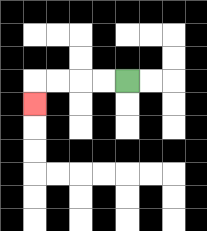{'start': '[5, 3]', 'end': '[1, 4]', 'path_directions': 'L,L,L,L,D', 'path_coordinates': '[[5, 3], [4, 3], [3, 3], [2, 3], [1, 3], [1, 4]]'}